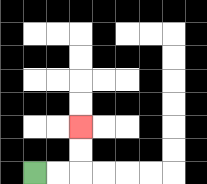{'start': '[1, 7]', 'end': '[3, 5]', 'path_directions': 'R,R,U,U', 'path_coordinates': '[[1, 7], [2, 7], [3, 7], [3, 6], [3, 5]]'}